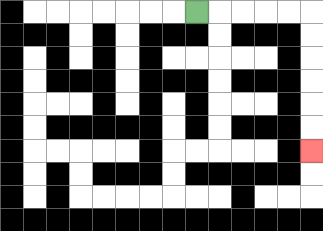{'start': '[8, 0]', 'end': '[13, 6]', 'path_directions': 'R,R,R,R,R,D,D,D,D,D,D', 'path_coordinates': '[[8, 0], [9, 0], [10, 0], [11, 0], [12, 0], [13, 0], [13, 1], [13, 2], [13, 3], [13, 4], [13, 5], [13, 6]]'}